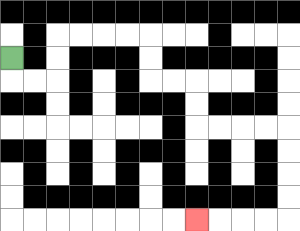{'start': '[0, 2]', 'end': '[8, 9]', 'path_directions': 'D,R,R,U,U,R,R,R,R,D,D,R,R,D,D,R,R,R,R,D,D,D,D,L,L,L,L', 'path_coordinates': '[[0, 2], [0, 3], [1, 3], [2, 3], [2, 2], [2, 1], [3, 1], [4, 1], [5, 1], [6, 1], [6, 2], [6, 3], [7, 3], [8, 3], [8, 4], [8, 5], [9, 5], [10, 5], [11, 5], [12, 5], [12, 6], [12, 7], [12, 8], [12, 9], [11, 9], [10, 9], [9, 9], [8, 9]]'}